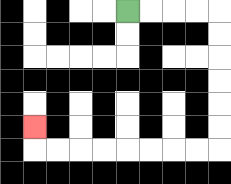{'start': '[5, 0]', 'end': '[1, 5]', 'path_directions': 'R,R,R,R,D,D,D,D,D,D,L,L,L,L,L,L,L,L,U', 'path_coordinates': '[[5, 0], [6, 0], [7, 0], [8, 0], [9, 0], [9, 1], [9, 2], [9, 3], [9, 4], [9, 5], [9, 6], [8, 6], [7, 6], [6, 6], [5, 6], [4, 6], [3, 6], [2, 6], [1, 6], [1, 5]]'}